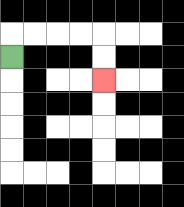{'start': '[0, 2]', 'end': '[4, 3]', 'path_directions': 'U,R,R,R,R,D,D', 'path_coordinates': '[[0, 2], [0, 1], [1, 1], [2, 1], [3, 1], [4, 1], [4, 2], [4, 3]]'}